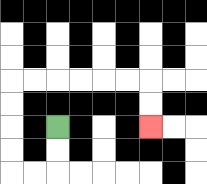{'start': '[2, 5]', 'end': '[6, 5]', 'path_directions': 'D,D,L,L,U,U,U,U,R,R,R,R,R,R,D,D', 'path_coordinates': '[[2, 5], [2, 6], [2, 7], [1, 7], [0, 7], [0, 6], [0, 5], [0, 4], [0, 3], [1, 3], [2, 3], [3, 3], [4, 3], [5, 3], [6, 3], [6, 4], [6, 5]]'}